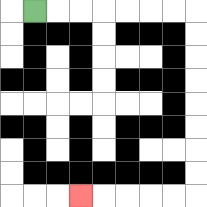{'start': '[1, 0]', 'end': '[3, 8]', 'path_directions': 'R,R,R,R,R,R,R,D,D,D,D,D,D,D,D,L,L,L,L,L', 'path_coordinates': '[[1, 0], [2, 0], [3, 0], [4, 0], [5, 0], [6, 0], [7, 0], [8, 0], [8, 1], [8, 2], [8, 3], [8, 4], [8, 5], [8, 6], [8, 7], [8, 8], [7, 8], [6, 8], [5, 8], [4, 8], [3, 8]]'}